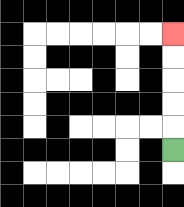{'start': '[7, 6]', 'end': '[7, 1]', 'path_directions': 'U,U,U,U,U', 'path_coordinates': '[[7, 6], [7, 5], [7, 4], [7, 3], [7, 2], [7, 1]]'}